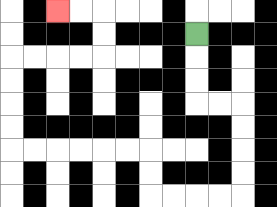{'start': '[8, 1]', 'end': '[2, 0]', 'path_directions': 'D,D,D,R,R,D,D,D,D,L,L,L,L,U,U,L,L,L,L,L,L,U,U,U,U,R,R,R,R,U,U,L,L', 'path_coordinates': '[[8, 1], [8, 2], [8, 3], [8, 4], [9, 4], [10, 4], [10, 5], [10, 6], [10, 7], [10, 8], [9, 8], [8, 8], [7, 8], [6, 8], [6, 7], [6, 6], [5, 6], [4, 6], [3, 6], [2, 6], [1, 6], [0, 6], [0, 5], [0, 4], [0, 3], [0, 2], [1, 2], [2, 2], [3, 2], [4, 2], [4, 1], [4, 0], [3, 0], [2, 0]]'}